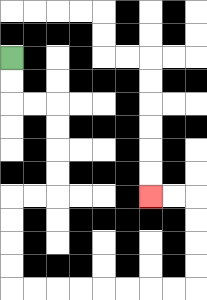{'start': '[0, 2]', 'end': '[6, 8]', 'path_directions': 'D,D,R,R,D,D,D,D,L,L,D,D,D,D,R,R,R,R,R,R,R,R,U,U,U,U,L,L', 'path_coordinates': '[[0, 2], [0, 3], [0, 4], [1, 4], [2, 4], [2, 5], [2, 6], [2, 7], [2, 8], [1, 8], [0, 8], [0, 9], [0, 10], [0, 11], [0, 12], [1, 12], [2, 12], [3, 12], [4, 12], [5, 12], [6, 12], [7, 12], [8, 12], [8, 11], [8, 10], [8, 9], [8, 8], [7, 8], [6, 8]]'}